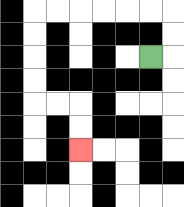{'start': '[6, 2]', 'end': '[3, 6]', 'path_directions': 'R,U,U,L,L,L,L,L,L,D,D,D,D,R,R,D,D', 'path_coordinates': '[[6, 2], [7, 2], [7, 1], [7, 0], [6, 0], [5, 0], [4, 0], [3, 0], [2, 0], [1, 0], [1, 1], [1, 2], [1, 3], [1, 4], [2, 4], [3, 4], [3, 5], [3, 6]]'}